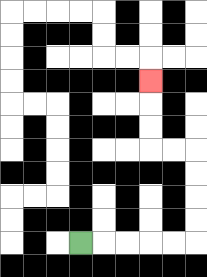{'start': '[3, 10]', 'end': '[6, 3]', 'path_directions': 'R,R,R,R,R,U,U,U,U,L,L,U,U,U', 'path_coordinates': '[[3, 10], [4, 10], [5, 10], [6, 10], [7, 10], [8, 10], [8, 9], [8, 8], [8, 7], [8, 6], [7, 6], [6, 6], [6, 5], [6, 4], [6, 3]]'}